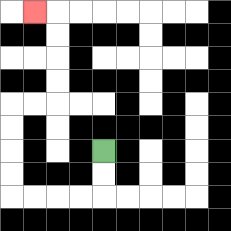{'start': '[4, 6]', 'end': '[1, 0]', 'path_directions': 'D,D,L,L,L,L,U,U,U,U,R,R,U,U,U,U,L', 'path_coordinates': '[[4, 6], [4, 7], [4, 8], [3, 8], [2, 8], [1, 8], [0, 8], [0, 7], [0, 6], [0, 5], [0, 4], [1, 4], [2, 4], [2, 3], [2, 2], [2, 1], [2, 0], [1, 0]]'}